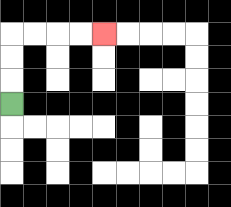{'start': '[0, 4]', 'end': '[4, 1]', 'path_directions': 'U,U,U,R,R,R,R', 'path_coordinates': '[[0, 4], [0, 3], [0, 2], [0, 1], [1, 1], [2, 1], [3, 1], [4, 1]]'}